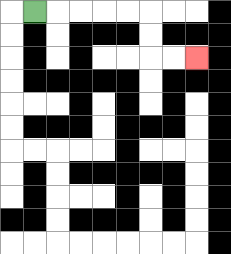{'start': '[1, 0]', 'end': '[8, 2]', 'path_directions': 'R,R,R,R,R,D,D,R,R', 'path_coordinates': '[[1, 0], [2, 0], [3, 0], [4, 0], [5, 0], [6, 0], [6, 1], [6, 2], [7, 2], [8, 2]]'}